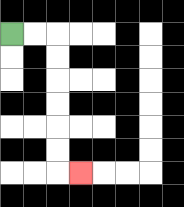{'start': '[0, 1]', 'end': '[3, 7]', 'path_directions': 'R,R,D,D,D,D,D,D,R', 'path_coordinates': '[[0, 1], [1, 1], [2, 1], [2, 2], [2, 3], [2, 4], [2, 5], [2, 6], [2, 7], [3, 7]]'}